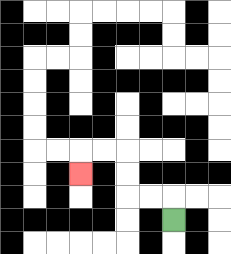{'start': '[7, 9]', 'end': '[3, 7]', 'path_directions': 'U,L,L,U,U,L,L,D', 'path_coordinates': '[[7, 9], [7, 8], [6, 8], [5, 8], [5, 7], [5, 6], [4, 6], [3, 6], [3, 7]]'}